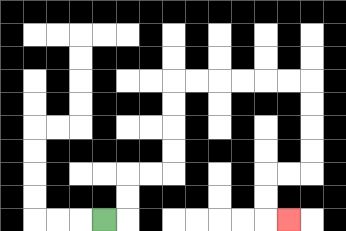{'start': '[4, 9]', 'end': '[12, 9]', 'path_directions': 'R,U,U,R,R,U,U,U,U,R,R,R,R,R,R,D,D,D,D,L,L,D,D,R', 'path_coordinates': '[[4, 9], [5, 9], [5, 8], [5, 7], [6, 7], [7, 7], [7, 6], [7, 5], [7, 4], [7, 3], [8, 3], [9, 3], [10, 3], [11, 3], [12, 3], [13, 3], [13, 4], [13, 5], [13, 6], [13, 7], [12, 7], [11, 7], [11, 8], [11, 9], [12, 9]]'}